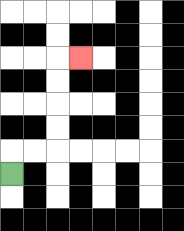{'start': '[0, 7]', 'end': '[3, 2]', 'path_directions': 'U,R,R,U,U,U,U,R', 'path_coordinates': '[[0, 7], [0, 6], [1, 6], [2, 6], [2, 5], [2, 4], [2, 3], [2, 2], [3, 2]]'}